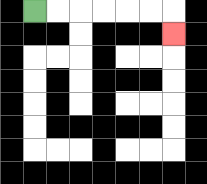{'start': '[1, 0]', 'end': '[7, 1]', 'path_directions': 'R,R,R,R,R,R,D', 'path_coordinates': '[[1, 0], [2, 0], [3, 0], [4, 0], [5, 0], [6, 0], [7, 0], [7, 1]]'}